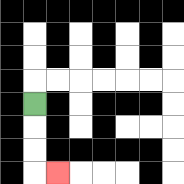{'start': '[1, 4]', 'end': '[2, 7]', 'path_directions': 'D,D,D,R', 'path_coordinates': '[[1, 4], [1, 5], [1, 6], [1, 7], [2, 7]]'}